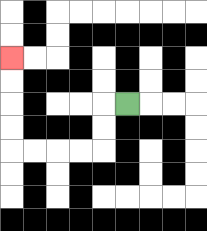{'start': '[5, 4]', 'end': '[0, 2]', 'path_directions': 'L,D,D,L,L,L,L,U,U,U,U', 'path_coordinates': '[[5, 4], [4, 4], [4, 5], [4, 6], [3, 6], [2, 6], [1, 6], [0, 6], [0, 5], [0, 4], [0, 3], [0, 2]]'}